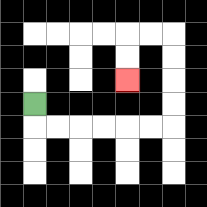{'start': '[1, 4]', 'end': '[5, 3]', 'path_directions': 'D,R,R,R,R,R,R,U,U,U,U,L,L,D,D', 'path_coordinates': '[[1, 4], [1, 5], [2, 5], [3, 5], [4, 5], [5, 5], [6, 5], [7, 5], [7, 4], [7, 3], [7, 2], [7, 1], [6, 1], [5, 1], [5, 2], [5, 3]]'}